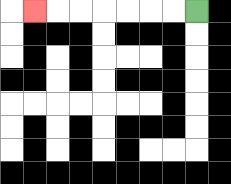{'start': '[8, 0]', 'end': '[1, 0]', 'path_directions': 'L,L,L,L,L,L,L', 'path_coordinates': '[[8, 0], [7, 0], [6, 0], [5, 0], [4, 0], [3, 0], [2, 0], [1, 0]]'}